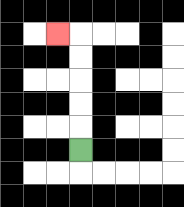{'start': '[3, 6]', 'end': '[2, 1]', 'path_directions': 'U,U,U,U,U,L', 'path_coordinates': '[[3, 6], [3, 5], [3, 4], [3, 3], [3, 2], [3, 1], [2, 1]]'}